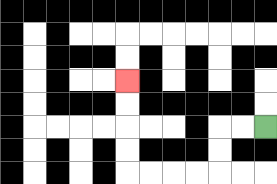{'start': '[11, 5]', 'end': '[5, 3]', 'path_directions': 'L,L,D,D,L,L,L,L,U,U,U,U', 'path_coordinates': '[[11, 5], [10, 5], [9, 5], [9, 6], [9, 7], [8, 7], [7, 7], [6, 7], [5, 7], [5, 6], [5, 5], [5, 4], [5, 3]]'}